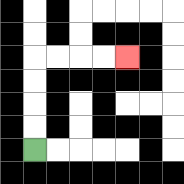{'start': '[1, 6]', 'end': '[5, 2]', 'path_directions': 'U,U,U,U,R,R,R,R', 'path_coordinates': '[[1, 6], [1, 5], [1, 4], [1, 3], [1, 2], [2, 2], [3, 2], [4, 2], [5, 2]]'}